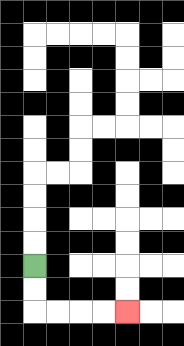{'start': '[1, 11]', 'end': '[5, 13]', 'path_directions': 'D,D,R,R,R,R', 'path_coordinates': '[[1, 11], [1, 12], [1, 13], [2, 13], [3, 13], [4, 13], [5, 13]]'}